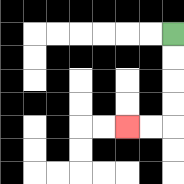{'start': '[7, 1]', 'end': '[5, 5]', 'path_directions': 'D,D,D,D,L,L', 'path_coordinates': '[[7, 1], [7, 2], [7, 3], [7, 4], [7, 5], [6, 5], [5, 5]]'}